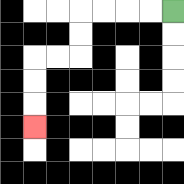{'start': '[7, 0]', 'end': '[1, 5]', 'path_directions': 'L,L,L,L,D,D,L,L,D,D,D', 'path_coordinates': '[[7, 0], [6, 0], [5, 0], [4, 0], [3, 0], [3, 1], [3, 2], [2, 2], [1, 2], [1, 3], [1, 4], [1, 5]]'}